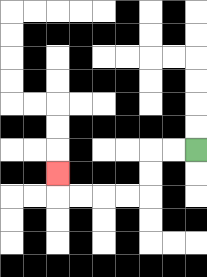{'start': '[8, 6]', 'end': '[2, 7]', 'path_directions': 'L,L,D,D,L,L,L,L,U', 'path_coordinates': '[[8, 6], [7, 6], [6, 6], [6, 7], [6, 8], [5, 8], [4, 8], [3, 8], [2, 8], [2, 7]]'}